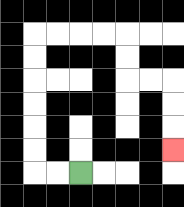{'start': '[3, 7]', 'end': '[7, 6]', 'path_directions': 'L,L,U,U,U,U,U,U,R,R,R,R,D,D,R,R,D,D,D', 'path_coordinates': '[[3, 7], [2, 7], [1, 7], [1, 6], [1, 5], [1, 4], [1, 3], [1, 2], [1, 1], [2, 1], [3, 1], [4, 1], [5, 1], [5, 2], [5, 3], [6, 3], [7, 3], [7, 4], [7, 5], [7, 6]]'}